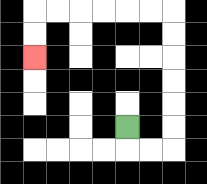{'start': '[5, 5]', 'end': '[1, 2]', 'path_directions': 'D,R,R,U,U,U,U,U,U,L,L,L,L,L,L,D,D', 'path_coordinates': '[[5, 5], [5, 6], [6, 6], [7, 6], [7, 5], [7, 4], [7, 3], [7, 2], [7, 1], [7, 0], [6, 0], [5, 0], [4, 0], [3, 0], [2, 0], [1, 0], [1, 1], [1, 2]]'}